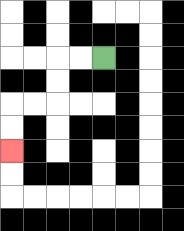{'start': '[4, 2]', 'end': '[0, 6]', 'path_directions': 'L,L,D,D,L,L,D,D', 'path_coordinates': '[[4, 2], [3, 2], [2, 2], [2, 3], [2, 4], [1, 4], [0, 4], [0, 5], [0, 6]]'}